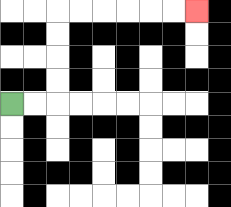{'start': '[0, 4]', 'end': '[8, 0]', 'path_directions': 'R,R,U,U,U,U,R,R,R,R,R,R', 'path_coordinates': '[[0, 4], [1, 4], [2, 4], [2, 3], [2, 2], [2, 1], [2, 0], [3, 0], [4, 0], [5, 0], [6, 0], [7, 0], [8, 0]]'}